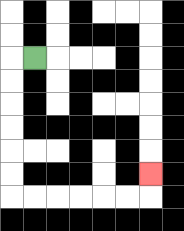{'start': '[1, 2]', 'end': '[6, 7]', 'path_directions': 'L,D,D,D,D,D,D,R,R,R,R,R,R,U', 'path_coordinates': '[[1, 2], [0, 2], [0, 3], [0, 4], [0, 5], [0, 6], [0, 7], [0, 8], [1, 8], [2, 8], [3, 8], [4, 8], [5, 8], [6, 8], [6, 7]]'}